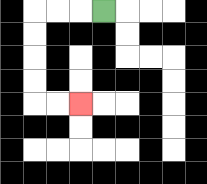{'start': '[4, 0]', 'end': '[3, 4]', 'path_directions': 'L,L,L,D,D,D,D,R,R', 'path_coordinates': '[[4, 0], [3, 0], [2, 0], [1, 0], [1, 1], [1, 2], [1, 3], [1, 4], [2, 4], [3, 4]]'}